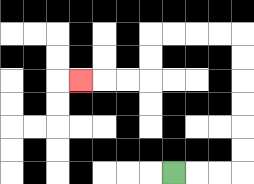{'start': '[7, 7]', 'end': '[3, 3]', 'path_directions': 'R,R,R,U,U,U,U,U,U,L,L,L,L,D,D,L,L,L', 'path_coordinates': '[[7, 7], [8, 7], [9, 7], [10, 7], [10, 6], [10, 5], [10, 4], [10, 3], [10, 2], [10, 1], [9, 1], [8, 1], [7, 1], [6, 1], [6, 2], [6, 3], [5, 3], [4, 3], [3, 3]]'}